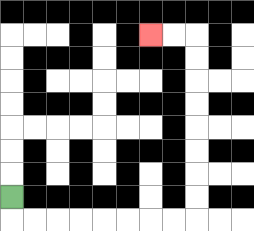{'start': '[0, 8]', 'end': '[6, 1]', 'path_directions': 'D,R,R,R,R,R,R,R,R,U,U,U,U,U,U,U,U,L,L', 'path_coordinates': '[[0, 8], [0, 9], [1, 9], [2, 9], [3, 9], [4, 9], [5, 9], [6, 9], [7, 9], [8, 9], [8, 8], [8, 7], [8, 6], [8, 5], [8, 4], [8, 3], [8, 2], [8, 1], [7, 1], [6, 1]]'}